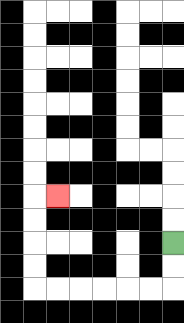{'start': '[7, 10]', 'end': '[2, 8]', 'path_directions': 'D,D,L,L,L,L,L,L,U,U,U,U,R', 'path_coordinates': '[[7, 10], [7, 11], [7, 12], [6, 12], [5, 12], [4, 12], [3, 12], [2, 12], [1, 12], [1, 11], [1, 10], [1, 9], [1, 8], [2, 8]]'}